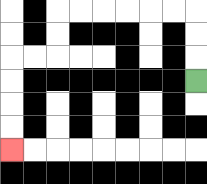{'start': '[8, 3]', 'end': '[0, 6]', 'path_directions': 'U,U,U,L,L,L,L,L,L,D,D,L,L,D,D,D,D', 'path_coordinates': '[[8, 3], [8, 2], [8, 1], [8, 0], [7, 0], [6, 0], [5, 0], [4, 0], [3, 0], [2, 0], [2, 1], [2, 2], [1, 2], [0, 2], [0, 3], [0, 4], [0, 5], [0, 6]]'}